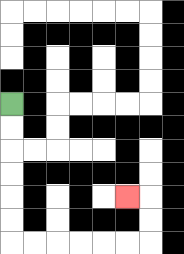{'start': '[0, 4]', 'end': '[5, 8]', 'path_directions': 'D,D,D,D,D,D,R,R,R,R,R,R,U,U,L', 'path_coordinates': '[[0, 4], [0, 5], [0, 6], [0, 7], [0, 8], [0, 9], [0, 10], [1, 10], [2, 10], [3, 10], [4, 10], [5, 10], [6, 10], [6, 9], [6, 8], [5, 8]]'}